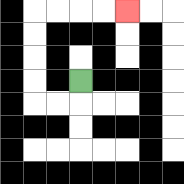{'start': '[3, 3]', 'end': '[5, 0]', 'path_directions': 'D,L,L,U,U,U,U,R,R,R,R', 'path_coordinates': '[[3, 3], [3, 4], [2, 4], [1, 4], [1, 3], [1, 2], [1, 1], [1, 0], [2, 0], [3, 0], [4, 0], [5, 0]]'}